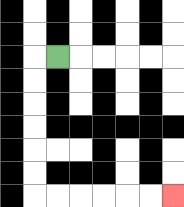{'start': '[2, 2]', 'end': '[7, 8]', 'path_directions': 'L,D,D,D,D,D,D,R,R,R,R,R,R', 'path_coordinates': '[[2, 2], [1, 2], [1, 3], [1, 4], [1, 5], [1, 6], [1, 7], [1, 8], [2, 8], [3, 8], [4, 8], [5, 8], [6, 8], [7, 8]]'}